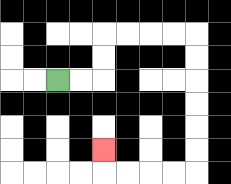{'start': '[2, 3]', 'end': '[4, 6]', 'path_directions': 'R,R,U,U,R,R,R,R,D,D,D,D,D,D,L,L,L,L,U', 'path_coordinates': '[[2, 3], [3, 3], [4, 3], [4, 2], [4, 1], [5, 1], [6, 1], [7, 1], [8, 1], [8, 2], [8, 3], [8, 4], [8, 5], [8, 6], [8, 7], [7, 7], [6, 7], [5, 7], [4, 7], [4, 6]]'}